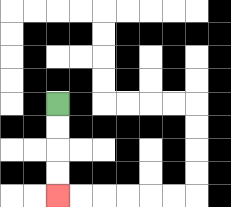{'start': '[2, 4]', 'end': '[2, 8]', 'path_directions': 'D,D,D,D', 'path_coordinates': '[[2, 4], [2, 5], [2, 6], [2, 7], [2, 8]]'}